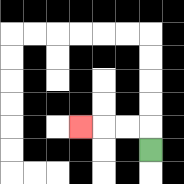{'start': '[6, 6]', 'end': '[3, 5]', 'path_directions': 'U,L,L,L', 'path_coordinates': '[[6, 6], [6, 5], [5, 5], [4, 5], [3, 5]]'}